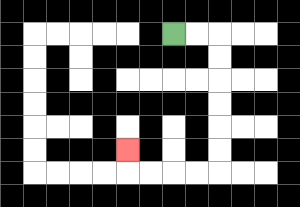{'start': '[7, 1]', 'end': '[5, 6]', 'path_directions': 'R,R,D,D,D,D,D,D,L,L,L,L,U', 'path_coordinates': '[[7, 1], [8, 1], [9, 1], [9, 2], [9, 3], [9, 4], [9, 5], [9, 6], [9, 7], [8, 7], [7, 7], [6, 7], [5, 7], [5, 6]]'}